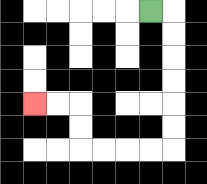{'start': '[6, 0]', 'end': '[1, 4]', 'path_directions': 'R,D,D,D,D,D,D,L,L,L,L,U,U,L,L', 'path_coordinates': '[[6, 0], [7, 0], [7, 1], [7, 2], [7, 3], [7, 4], [7, 5], [7, 6], [6, 6], [5, 6], [4, 6], [3, 6], [3, 5], [3, 4], [2, 4], [1, 4]]'}